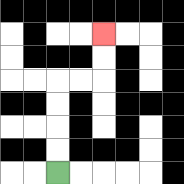{'start': '[2, 7]', 'end': '[4, 1]', 'path_directions': 'U,U,U,U,R,R,U,U', 'path_coordinates': '[[2, 7], [2, 6], [2, 5], [2, 4], [2, 3], [3, 3], [4, 3], [4, 2], [4, 1]]'}